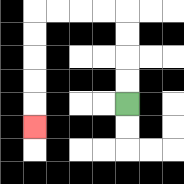{'start': '[5, 4]', 'end': '[1, 5]', 'path_directions': 'U,U,U,U,L,L,L,L,D,D,D,D,D', 'path_coordinates': '[[5, 4], [5, 3], [5, 2], [5, 1], [5, 0], [4, 0], [3, 0], [2, 0], [1, 0], [1, 1], [1, 2], [1, 3], [1, 4], [1, 5]]'}